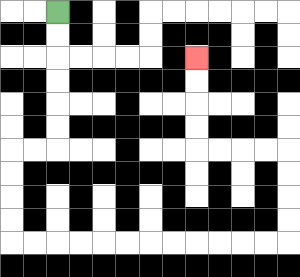{'start': '[2, 0]', 'end': '[8, 2]', 'path_directions': 'D,D,D,D,D,D,L,L,D,D,D,D,R,R,R,R,R,R,R,R,R,R,R,R,U,U,U,U,L,L,L,L,U,U,U,U', 'path_coordinates': '[[2, 0], [2, 1], [2, 2], [2, 3], [2, 4], [2, 5], [2, 6], [1, 6], [0, 6], [0, 7], [0, 8], [0, 9], [0, 10], [1, 10], [2, 10], [3, 10], [4, 10], [5, 10], [6, 10], [7, 10], [8, 10], [9, 10], [10, 10], [11, 10], [12, 10], [12, 9], [12, 8], [12, 7], [12, 6], [11, 6], [10, 6], [9, 6], [8, 6], [8, 5], [8, 4], [8, 3], [8, 2]]'}